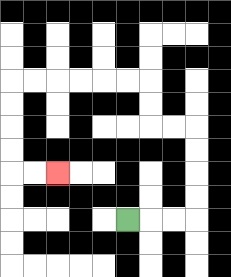{'start': '[5, 9]', 'end': '[2, 7]', 'path_directions': 'R,R,R,U,U,U,U,L,L,U,U,L,L,L,L,L,L,D,D,D,D,R,R', 'path_coordinates': '[[5, 9], [6, 9], [7, 9], [8, 9], [8, 8], [8, 7], [8, 6], [8, 5], [7, 5], [6, 5], [6, 4], [6, 3], [5, 3], [4, 3], [3, 3], [2, 3], [1, 3], [0, 3], [0, 4], [0, 5], [0, 6], [0, 7], [1, 7], [2, 7]]'}